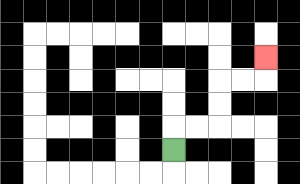{'start': '[7, 6]', 'end': '[11, 2]', 'path_directions': 'U,R,R,U,U,R,R,U', 'path_coordinates': '[[7, 6], [7, 5], [8, 5], [9, 5], [9, 4], [9, 3], [10, 3], [11, 3], [11, 2]]'}